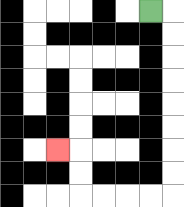{'start': '[6, 0]', 'end': '[2, 6]', 'path_directions': 'R,D,D,D,D,D,D,D,D,L,L,L,L,U,U,L', 'path_coordinates': '[[6, 0], [7, 0], [7, 1], [7, 2], [7, 3], [7, 4], [7, 5], [7, 6], [7, 7], [7, 8], [6, 8], [5, 8], [4, 8], [3, 8], [3, 7], [3, 6], [2, 6]]'}